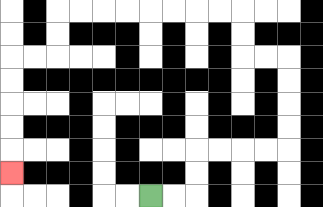{'start': '[6, 8]', 'end': '[0, 7]', 'path_directions': 'R,R,U,U,R,R,R,R,U,U,U,U,L,L,U,U,L,L,L,L,L,L,L,L,D,D,L,L,D,D,D,D,D', 'path_coordinates': '[[6, 8], [7, 8], [8, 8], [8, 7], [8, 6], [9, 6], [10, 6], [11, 6], [12, 6], [12, 5], [12, 4], [12, 3], [12, 2], [11, 2], [10, 2], [10, 1], [10, 0], [9, 0], [8, 0], [7, 0], [6, 0], [5, 0], [4, 0], [3, 0], [2, 0], [2, 1], [2, 2], [1, 2], [0, 2], [0, 3], [0, 4], [0, 5], [0, 6], [0, 7]]'}